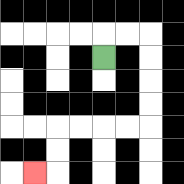{'start': '[4, 2]', 'end': '[1, 7]', 'path_directions': 'U,R,R,D,D,D,D,L,L,L,L,D,D,L', 'path_coordinates': '[[4, 2], [4, 1], [5, 1], [6, 1], [6, 2], [6, 3], [6, 4], [6, 5], [5, 5], [4, 5], [3, 5], [2, 5], [2, 6], [2, 7], [1, 7]]'}